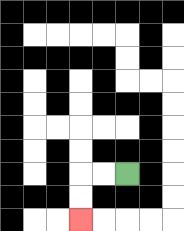{'start': '[5, 7]', 'end': '[3, 9]', 'path_directions': 'L,L,D,D', 'path_coordinates': '[[5, 7], [4, 7], [3, 7], [3, 8], [3, 9]]'}